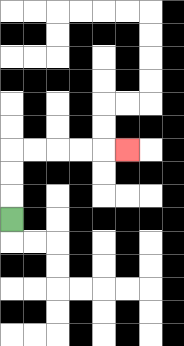{'start': '[0, 9]', 'end': '[5, 6]', 'path_directions': 'U,U,U,R,R,R,R,R', 'path_coordinates': '[[0, 9], [0, 8], [0, 7], [0, 6], [1, 6], [2, 6], [3, 6], [4, 6], [5, 6]]'}